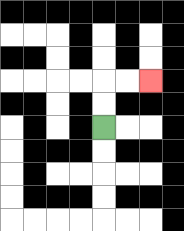{'start': '[4, 5]', 'end': '[6, 3]', 'path_directions': 'U,U,R,R', 'path_coordinates': '[[4, 5], [4, 4], [4, 3], [5, 3], [6, 3]]'}